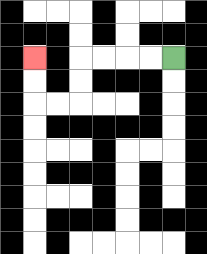{'start': '[7, 2]', 'end': '[1, 2]', 'path_directions': 'L,L,L,L,D,D,L,L,U,U', 'path_coordinates': '[[7, 2], [6, 2], [5, 2], [4, 2], [3, 2], [3, 3], [3, 4], [2, 4], [1, 4], [1, 3], [1, 2]]'}